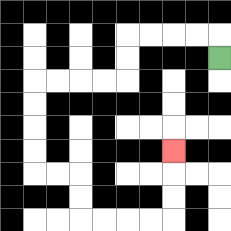{'start': '[9, 2]', 'end': '[7, 6]', 'path_directions': 'U,L,L,L,L,D,D,L,L,L,L,D,D,D,D,R,R,D,D,R,R,R,R,U,U,U', 'path_coordinates': '[[9, 2], [9, 1], [8, 1], [7, 1], [6, 1], [5, 1], [5, 2], [5, 3], [4, 3], [3, 3], [2, 3], [1, 3], [1, 4], [1, 5], [1, 6], [1, 7], [2, 7], [3, 7], [3, 8], [3, 9], [4, 9], [5, 9], [6, 9], [7, 9], [7, 8], [7, 7], [7, 6]]'}